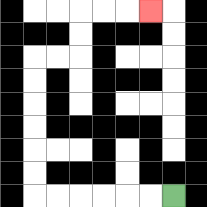{'start': '[7, 8]', 'end': '[6, 0]', 'path_directions': 'L,L,L,L,L,L,U,U,U,U,U,U,R,R,U,U,R,R,R', 'path_coordinates': '[[7, 8], [6, 8], [5, 8], [4, 8], [3, 8], [2, 8], [1, 8], [1, 7], [1, 6], [1, 5], [1, 4], [1, 3], [1, 2], [2, 2], [3, 2], [3, 1], [3, 0], [4, 0], [5, 0], [6, 0]]'}